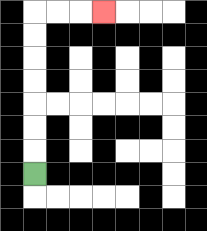{'start': '[1, 7]', 'end': '[4, 0]', 'path_directions': 'U,U,U,U,U,U,U,R,R,R', 'path_coordinates': '[[1, 7], [1, 6], [1, 5], [1, 4], [1, 3], [1, 2], [1, 1], [1, 0], [2, 0], [3, 0], [4, 0]]'}